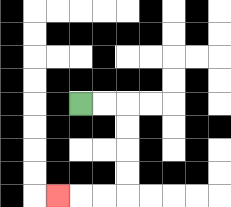{'start': '[3, 4]', 'end': '[2, 8]', 'path_directions': 'R,R,D,D,D,D,L,L,L', 'path_coordinates': '[[3, 4], [4, 4], [5, 4], [5, 5], [5, 6], [5, 7], [5, 8], [4, 8], [3, 8], [2, 8]]'}